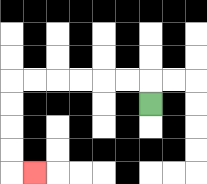{'start': '[6, 4]', 'end': '[1, 7]', 'path_directions': 'U,L,L,L,L,L,L,D,D,D,D,R', 'path_coordinates': '[[6, 4], [6, 3], [5, 3], [4, 3], [3, 3], [2, 3], [1, 3], [0, 3], [0, 4], [0, 5], [0, 6], [0, 7], [1, 7]]'}